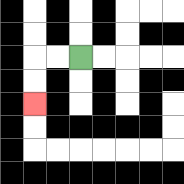{'start': '[3, 2]', 'end': '[1, 4]', 'path_directions': 'L,L,D,D', 'path_coordinates': '[[3, 2], [2, 2], [1, 2], [1, 3], [1, 4]]'}